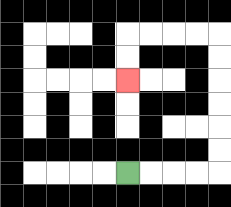{'start': '[5, 7]', 'end': '[5, 3]', 'path_directions': 'R,R,R,R,U,U,U,U,U,U,L,L,L,L,D,D', 'path_coordinates': '[[5, 7], [6, 7], [7, 7], [8, 7], [9, 7], [9, 6], [9, 5], [9, 4], [9, 3], [9, 2], [9, 1], [8, 1], [7, 1], [6, 1], [5, 1], [5, 2], [5, 3]]'}